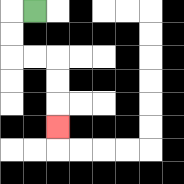{'start': '[1, 0]', 'end': '[2, 5]', 'path_directions': 'L,D,D,R,R,D,D,D', 'path_coordinates': '[[1, 0], [0, 0], [0, 1], [0, 2], [1, 2], [2, 2], [2, 3], [2, 4], [2, 5]]'}